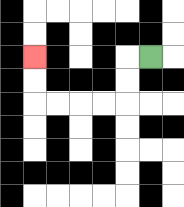{'start': '[6, 2]', 'end': '[1, 2]', 'path_directions': 'L,D,D,L,L,L,L,U,U', 'path_coordinates': '[[6, 2], [5, 2], [5, 3], [5, 4], [4, 4], [3, 4], [2, 4], [1, 4], [1, 3], [1, 2]]'}